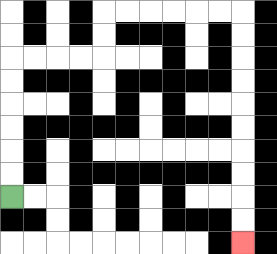{'start': '[0, 8]', 'end': '[10, 10]', 'path_directions': 'U,U,U,U,U,U,R,R,R,R,U,U,R,R,R,R,R,R,D,D,D,D,D,D,D,D,D,D', 'path_coordinates': '[[0, 8], [0, 7], [0, 6], [0, 5], [0, 4], [0, 3], [0, 2], [1, 2], [2, 2], [3, 2], [4, 2], [4, 1], [4, 0], [5, 0], [6, 0], [7, 0], [8, 0], [9, 0], [10, 0], [10, 1], [10, 2], [10, 3], [10, 4], [10, 5], [10, 6], [10, 7], [10, 8], [10, 9], [10, 10]]'}